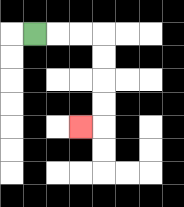{'start': '[1, 1]', 'end': '[3, 5]', 'path_directions': 'R,R,R,D,D,D,D,L', 'path_coordinates': '[[1, 1], [2, 1], [3, 1], [4, 1], [4, 2], [4, 3], [4, 4], [4, 5], [3, 5]]'}